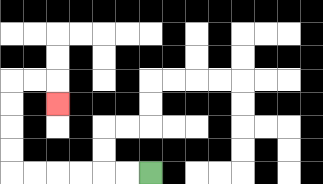{'start': '[6, 7]', 'end': '[2, 4]', 'path_directions': 'L,L,L,L,L,L,U,U,U,U,R,R,D', 'path_coordinates': '[[6, 7], [5, 7], [4, 7], [3, 7], [2, 7], [1, 7], [0, 7], [0, 6], [0, 5], [0, 4], [0, 3], [1, 3], [2, 3], [2, 4]]'}